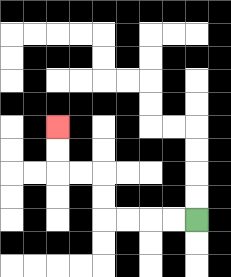{'start': '[8, 9]', 'end': '[2, 5]', 'path_directions': 'L,L,L,L,U,U,L,L,U,U', 'path_coordinates': '[[8, 9], [7, 9], [6, 9], [5, 9], [4, 9], [4, 8], [4, 7], [3, 7], [2, 7], [2, 6], [2, 5]]'}